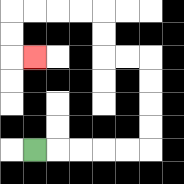{'start': '[1, 6]', 'end': '[1, 2]', 'path_directions': 'R,R,R,R,R,U,U,U,U,L,L,U,U,L,L,L,L,D,D,R', 'path_coordinates': '[[1, 6], [2, 6], [3, 6], [4, 6], [5, 6], [6, 6], [6, 5], [6, 4], [6, 3], [6, 2], [5, 2], [4, 2], [4, 1], [4, 0], [3, 0], [2, 0], [1, 0], [0, 0], [0, 1], [0, 2], [1, 2]]'}